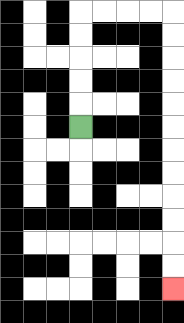{'start': '[3, 5]', 'end': '[7, 12]', 'path_directions': 'U,U,U,U,U,R,R,R,R,D,D,D,D,D,D,D,D,D,D,D,D', 'path_coordinates': '[[3, 5], [3, 4], [3, 3], [3, 2], [3, 1], [3, 0], [4, 0], [5, 0], [6, 0], [7, 0], [7, 1], [7, 2], [7, 3], [7, 4], [7, 5], [7, 6], [7, 7], [7, 8], [7, 9], [7, 10], [7, 11], [7, 12]]'}